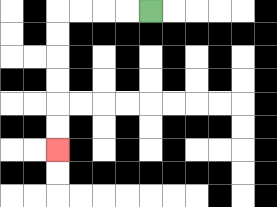{'start': '[6, 0]', 'end': '[2, 6]', 'path_directions': 'L,L,L,L,D,D,D,D,D,D', 'path_coordinates': '[[6, 0], [5, 0], [4, 0], [3, 0], [2, 0], [2, 1], [2, 2], [2, 3], [2, 4], [2, 5], [2, 6]]'}